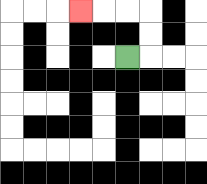{'start': '[5, 2]', 'end': '[3, 0]', 'path_directions': 'R,U,U,L,L,L', 'path_coordinates': '[[5, 2], [6, 2], [6, 1], [6, 0], [5, 0], [4, 0], [3, 0]]'}